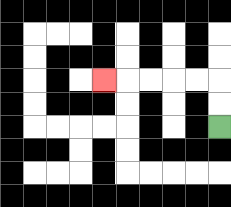{'start': '[9, 5]', 'end': '[4, 3]', 'path_directions': 'U,U,L,L,L,L,L', 'path_coordinates': '[[9, 5], [9, 4], [9, 3], [8, 3], [7, 3], [6, 3], [5, 3], [4, 3]]'}